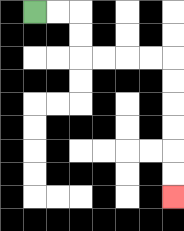{'start': '[1, 0]', 'end': '[7, 8]', 'path_directions': 'R,R,D,D,R,R,R,R,D,D,D,D,D,D', 'path_coordinates': '[[1, 0], [2, 0], [3, 0], [3, 1], [3, 2], [4, 2], [5, 2], [6, 2], [7, 2], [7, 3], [7, 4], [7, 5], [7, 6], [7, 7], [7, 8]]'}